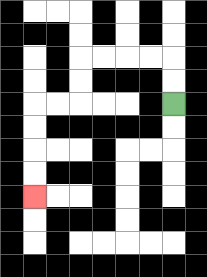{'start': '[7, 4]', 'end': '[1, 8]', 'path_directions': 'U,U,L,L,L,L,D,D,L,L,D,D,D,D', 'path_coordinates': '[[7, 4], [7, 3], [7, 2], [6, 2], [5, 2], [4, 2], [3, 2], [3, 3], [3, 4], [2, 4], [1, 4], [1, 5], [1, 6], [1, 7], [1, 8]]'}